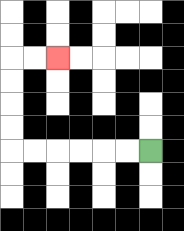{'start': '[6, 6]', 'end': '[2, 2]', 'path_directions': 'L,L,L,L,L,L,U,U,U,U,R,R', 'path_coordinates': '[[6, 6], [5, 6], [4, 6], [3, 6], [2, 6], [1, 6], [0, 6], [0, 5], [0, 4], [0, 3], [0, 2], [1, 2], [2, 2]]'}